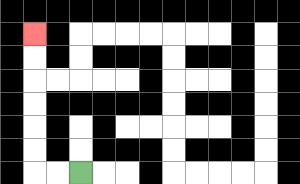{'start': '[3, 7]', 'end': '[1, 1]', 'path_directions': 'L,L,U,U,U,U,U,U', 'path_coordinates': '[[3, 7], [2, 7], [1, 7], [1, 6], [1, 5], [1, 4], [1, 3], [1, 2], [1, 1]]'}